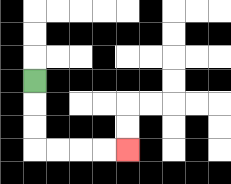{'start': '[1, 3]', 'end': '[5, 6]', 'path_directions': 'D,D,D,R,R,R,R', 'path_coordinates': '[[1, 3], [1, 4], [1, 5], [1, 6], [2, 6], [3, 6], [4, 6], [5, 6]]'}